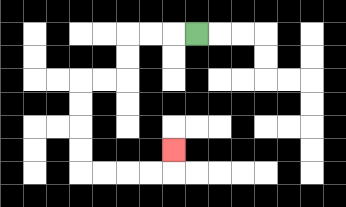{'start': '[8, 1]', 'end': '[7, 6]', 'path_directions': 'L,L,L,D,D,L,L,D,D,D,D,R,R,R,R,U', 'path_coordinates': '[[8, 1], [7, 1], [6, 1], [5, 1], [5, 2], [5, 3], [4, 3], [3, 3], [3, 4], [3, 5], [3, 6], [3, 7], [4, 7], [5, 7], [6, 7], [7, 7], [7, 6]]'}